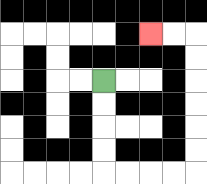{'start': '[4, 3]', 'end': '[6, 1]', 'path_directions': 'D,D,D,D,R,R,R,R,U,U,U,U,U,U,L,L', 'path_coordinates': '[[4, 3], [4, 4], [4, 5], [4, 6], [4, 7], [5, 7], [6, 7], [7, 7], [8, 7], [8, 6], [8, 5], [8, 4], [8, 3], [8, 2], [8, 1], [7, 1], [6, 1]]'}